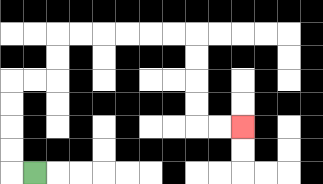{'start': '[1, 7]', 'end': '[10, 5]', 'path_directions': 'L,U,U,U,U,R,R,U,U,R,R,R,R,R,R,D,D,D,D,R,R', 'path_coordinates': '[[1, 7], [0, 7], [0, 6], [0, 5], [0, 4], [0, 3], [1, 3], [2, 3], [2, 2], [2, 1], [3, 1], [4, 1], [5, 1], [6, 1], [7, 1], [8, 1], [8, 2], [8, 3], [8, 4], [8, 5], [9, 5], [10, 5]]'}